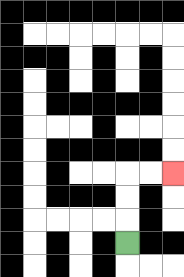{'start': '[5, 10]', 'end': '[7, 7]', 'path_directions': 'U,U,U,R,R', 'path_coordinates': '[[5, 10], [5, 9], [5, 8], [5, 7], [6, 7], [7, 7]]'}